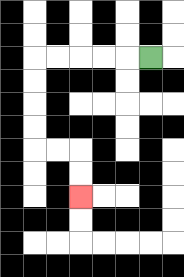{'start': '[6, 2]', 'end': '[3, 8]', 'path_directions': 'L,L,L,L,L,D,D,D,D,R,R,D,D', 'path_coordinates': '[[6, 2], [5, 2], [4, 2], [3, 2], [2, 2], [1, 2], [1, 3], [1, 4], [1, 5], [1, 6], [2, 6], [3, 6], [3, 7], [3, 8]]'}